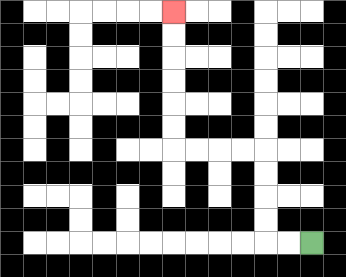{'start': '[13, 10]', 'end': '[7, 0]', 'path_directions': 'L,L,U,U,U,U,L,L,L,L,U,U,U,U,U,U', 'path_coordinates': '[[13, 10], [12, 10], [11, 10], [11, 9], [11, 8], [11, 7], [11, 6], [10, 6], [9, 6], [8, 6], [7, 6], [7, 5], [7, 4], [7, 3], [7, 2], [7, 1], [7, 0]]'}